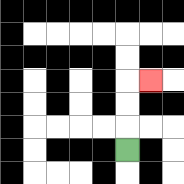{'start': '[5, 6]', 'end': '[6, 3]', 'path_directions': 'U,U,U,R', 'path_coordinates': '[[5, 6], [5, 5], [5, 4], [5, 3], [6, 3]]'}